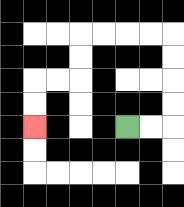{'start': '[5, 5]', 'end': '[1, 5]', 'path_directions': 'R,R,U,U,U,U,L,L,L,L,D,D,L,L,D,D', 'path_coordinates': '[[5, 5], [6, 5], [7, 5], [7, 4], [7, 3], [7, 2], [7, 1], [6, 1], [5, 1], [4, 1], [3, 1], [3, 2], [3, 3], [2, 3], [1, 3], [1, 4], [1, 5]]'}